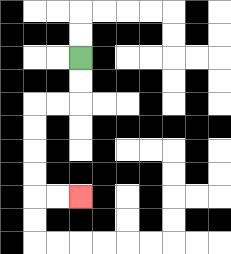{'start': '[3, 2]', 'end': '[3, 8]', 'path_directions': 'D,D,L,L,D,D,D,D,R,R', 'path_coordinates': '[[3, 2], [3, 3], [3, 4], [2, 4], [1, 4], [1, 5], [1, 6], [1, 7], [1, 8], [2, 8], [3, 8]]'}